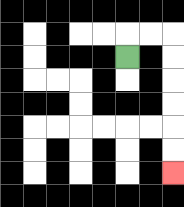{'start': '[5, 2]', 'end': '[7, 7]', 'path_directions': 'U,R,R,D,D,D,D,D,D', 'path_coordinates': '[[5, 2], [5, 1], [6, 1], [7, 1], [7, 2], [7, 3], [7, 4], [7, 5], [7, 6], [7, 7]]'}